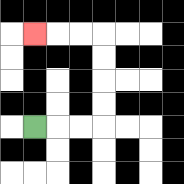{'start': '[1, 5]', 'end': '[1, 1]', 'path_directions': 'R,R,R,U,U,U,U,L,L,L', 'path_coordinates': '[[1, 5], [2, 5], [3, 5], [4, 5], [4, 4], [4, 3], [4, 2], [4, 1], [3, 1], [2, 1], [1, 1]]'}